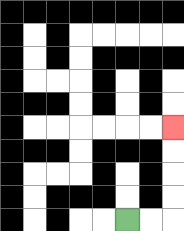{'start': '[5, 9]', 'end': '[7, 5]', 'path_directions': 'R,R,U,U,U,U', 'path_coordinates': '[[5, 9], [6, 9], [7, 9], [7, 8], [7, 7], [7, 6], [7, 5]]'}